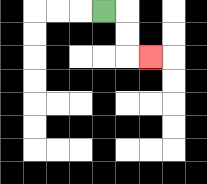{'start': '[4, 0]', 'end': '[6, 2]', 'path_directions': 'R,D,D,R', 'path_coordinates': '[[4, 0], [5, 0], [5, 1], [5, 2], [6, 2]]'}